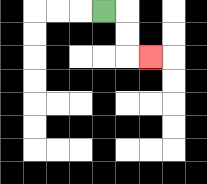{'start': '[4, 0]', 'end': '[6, 2]', 'path_directions': 'R,D,D,R', 'path_coordinates': '[[4, 0], [5, 0], [5, 1], [5, 2], [6, 2]]'}